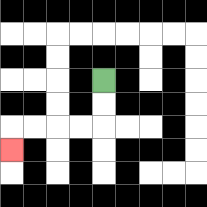{'start': '[4, 3]', 'end': '[0, 6]', 'path_directions': 'D,D,L,L,L,L,D', 'path_coordinates': '[[4, 3], [4, 4], [4, 5], [3, 5], [2, 5], [1, 5], [0, 5], [0, 6]]'}